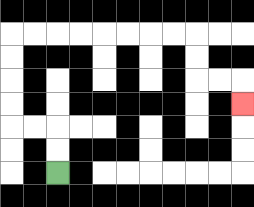{'start': '[2, 7]', 'end': '[10, 4]', 'path_directions': 'U,U,L,L,U,U,U,U,R,R,R,R,R,R,R,R,D,D,R,R,D', 'path_coordinates': '[[2, 7], [2, 6], [2, 5], [1, 5], [0, 5], [0, 4], [0, 3], [0, 2], [0, 1], [1, 1], [2, 1], [3, 1], [4, 1], [5, 1], [6, 1], [7, 1], [8, 1], [8, 2], [8, 3], [9, 3], [10, 3], [10, 4]]'}